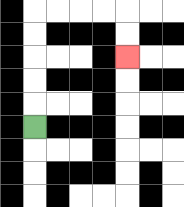{'start': '[1, 5]', 'end': '[5, 2]', 'path_directions': 'U,U,U,U,U,R,R,R,R,D,D', 'path_coordinates': '[[1, 5], [1, 4], [1, 3], [1, 2], [1, 1], [1, 0], [2, 0], [3, 0], [4, 0], [5, 0], [5, 1], [5, 2]]'}